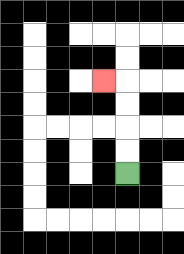{'start': '[5, 7]', 'end': '[4, 3]', 'path_directions': 'U,U,U,U,L', 'path_coordinates': '[[5, 7], [5, 6], [5, 5], [5, 4], [5, 3], [4, 3]]'}